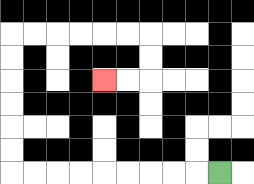{'start': '[9, 7]', 'end': '[4, 3]', 'path_directions': 'L,L,L,L,L,L,L,L,L,U,U,U,U,U,U,R,R,R,R,R,R,D,D,L,L', 'path_coordinates': '[[9, 7], [8, 7], [7, 7], [6, 7], [5, 7], [4, 7], [3, 7], [2, 7], [1, 7], [0, 7], [0, 6], [0, 5], [0, 4], [0, 3], [0, 2], [0, 1], [1, 1], [2, 1], [3, 1], [4, 1], [5, 1], [6, 1], [6, 2], [6, 3], [5, 3], [4, 3]]'}